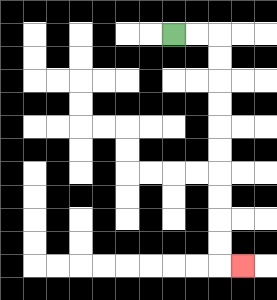{'start': '[7, 1]', 'end': '[10, 11]', 'path_directions': 'R,R,D,D,D,D,D,D,D,D,D,D,R', 'path_coordinates': '[[7, 1], [8, 1], [9, 1], [9, 2], [9, 3], [9, 4], [9, 5], [9, 6], [9, 7], [9, 8], [9, 9], [9, 10], [9, 11], [10, 11]]'}